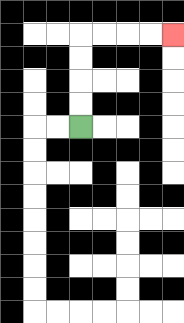{'start': '[3, 5]', 'end': '[7, 1]', 'path_directions': 'U,U,U,U,R,R,R,R', 'path_coordinates': '[[3, 5], [3, 4], [3, 3], [3, 2], [3, 1], [4, 1], [5, 1], [6, 1], [7, 1]]'}